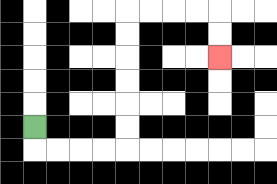{'start': '[1, 5]', 'end': '[9, 2]', 'path_directions': 'D,R,R,R,R,U,U,U,U,U,U,R,R,R,R,D,D', 'path_coordinates': '[[1, 5], [1, 6], [2, 6], [3, 6], [4, 6], [5, 6], [5, 5], [5, 4], [5, 3], [5, 2], [5, 1], [5, 0], [6, 0], [7, 0], [8, 0], [9, 0], [9, 1], [9, 2]]'}